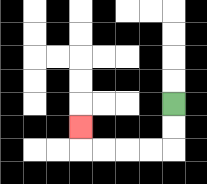{'start': '[7, 4]', 'end': '[3, 5]', 'path_directions': 'D,D,L,L,L,L,U', 'path_coordinates': '[[7, 4], [7, 5], [7, 6], [6, 6], [5, 6], [4, 6], [3, 6], [3, 5]]'}